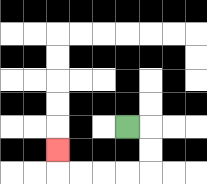{'start': '[5, 5]', 'end': '[2, 6]', 'path_directions': 'R,D,D,L,L,L,L,U', 'path_coordinates': '[[5, 5], [6, 5], [6, 6], [6, 7], [5, 7], [4, 7], [3, 7], [2, 7], [2, 6]]'}